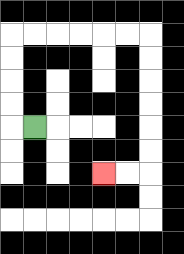{'start': '[1, 5]', 'end': '[4, 7]', 'path_directions': 'L,U,U,U,U,R,R,R,R,R,R,D,D,D,D,D,D,L,L', 'path_coordinates': '[[1, 5], [0, 5], [0, 4], [0, 3], [0, 2], [0, 1], [1, 1], [2, 1], [3, 1], [4, 1], [5, 1], [6, 1], [6, 2], [6, 3], [6, 4], [6, 5], [6, 6], [6, 7], [5, 7], [4, 7]]'}